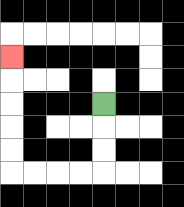{'start': '[4, 4]', 'end': '[0, 2]', 'path_directions': 'D,D,D,L,L,L,L,U,U,U,U,U', 'path_coordinates': '[[4, 4], [4, 5], [4, 6], [4, 7], [3, 7], [2, 7], [1, 7], [0, 7], [0, 6], [0, 5], [0, 4], [0, 3], [0, 2]]'}